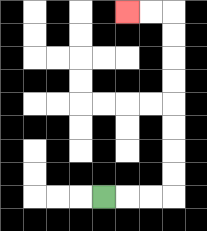{'start': '[4, 8]', 'end': '[5, 0]', 'path_directions': 'R,R,R,U,U,U,U,U,U,U,U,L,L', 'path_coordinates': '[[4, 8], [5, 8], [6, 8], [7, 8], [7, 7], [7, 6], [7, 5], [7, 4], [7, 3], [7, 2], [7, 1], [7, 0], [6, 0], [5, 0]]'}